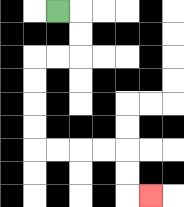{'start': '[2, 0]', 'end': '[6, 8]', 'path_directions': 'R,D,D,L,L,D,D,D,D,R,R,R,R,D,D,R', 'path_coordinates': '[[2, 0], [3, 0], [3, 1], [3, 2], [2, 2], [1, 2], [1, 3], [1, 4], [1, 5], [1, 6], [2, 6], [3, 6], [4, 6], [5, 6], [5, 7], [5, 8], [6, 8]]'}